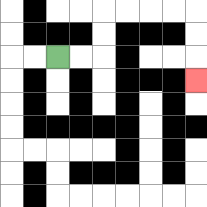{'start': '[2, 2]', 'end': '[8, 3]', 'path_directions': 'R,R,U,U,R,R,R,R,D,D,D', 'path_coordinates': '[[2, 2], [3, 2], [4, 2], [4, 1], [4, 0], [5, 0], [6, 0], [7, 0], [8, 0], [8, 1], [8, 2], [8, 3]]'}